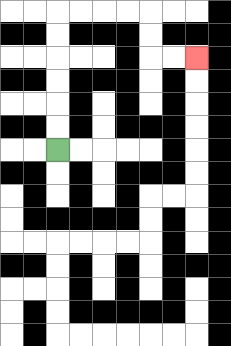{'start': '[2, 6]', 'end': '[8, 2]', 'path_directions': 'U,U,U,U,U,U,R,R,R,R,D,D,R,R', 'path_coordinates': '[[2, 6], [2, 5], [2, 4], [2, 3], [2, 2], [2, 1], [2, 0], [3, 0], [4, 0], [5, 0], [6, 0], [6, 1], [6, 2], [7, 2], [8, 2]]'}